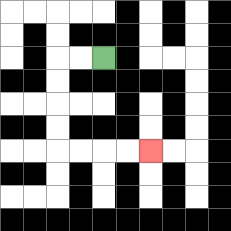{'start': '[4, 2]', 'end': '[6, 6]', 'path_directions': 'L,L,D,D,D,D,R,R,R,R', 'path_coordinates': '[[4, 2], [3, 2], [2, 2], [2, 3], [2, 4], [2, 5], [2, 6], [3, 6], [4, 6], [5, 6], [6, 6]]'}